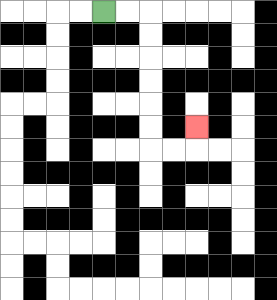{'start': '[4, 0]', 'end': '[8, 5]', 'path_directions': 'R,R,D,D,D,D,D,D,R,R,U', 'path_coordinates': '[[4, 0], [5, 0], [6, 0], [6, 1], [6, 2], [6, 3], [6, 4], [6, 5], [6, 6], [7, 6], [8, 6], [8, 5]]'}